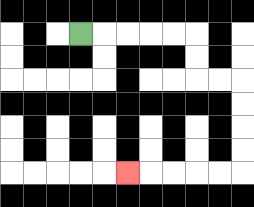{'start': '[3, 1]', 'end': '[5, 7]', 'path_directions': 'R,R,R,R,R,D,D,R,R,D,D,D,D,L,L,L,L,L', 'path_coordinates': '[[3, 1], [4, 1], [5, 1], [6, 1], [7, 1], [8, 1], [8, 2], [8, 3], [9, 3], [10, 3], [10, 4], [10, 5], [10, 6], [10, 7], [9, 7], [8, 7], [7, 7], [6, 7], [5, 7]]'}